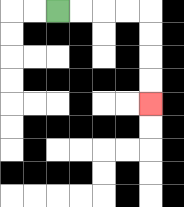{'start': '[2, 0]', 'end': '[6, 4]', 'path_directions': 'R,R,R,R,D,D,D,D', 'path_coordinates': '[[2, 0], [3, 0], [4, 0], [5, 0], [6, 0], [6, 1], [6, 2], [6, 3], [6, 4]]'}